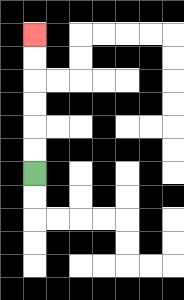{'start': '[1, 7]', 'end': '[1, 1]', 'path_directions': 'U,U,U,U,U,U', 'path_coordinates': '[[1, 7], [1, 6], [1, 5], [1, 4], [1, 3], [1, 2], [1, 1]]'}